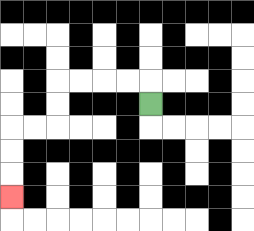{'start': '[6, 4]', 'end': '[0, 8]', 'path_directions': 'U,L,L,L,L,D,D,L,L,D,D,D', 'path_coordinates': '[[6, 4], [6, 3], [5, 3], [4, 3], [3, 3], [2, 3], [2, 4], [2, 5], [1, 5], [0, 5], [0, 6], [0, 7], [0, 8]]'}